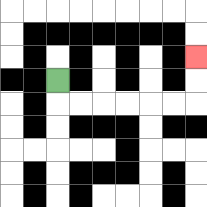{'start': '[2, 3]', 'end': '[8, 2]', 'path_directions': 'D,R,R,R,R,R,R,U,U', 'path_coordinates': '[[2, 3], [2, 4], [3, 4], [4, 4], [5, 4], [6, 4], [7, 4], [8, 4], [8, 3], [8, 2]]'}